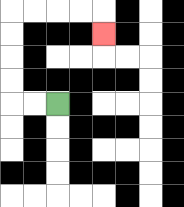{'start': '[2, 4]', 'end': '[4, 1]', 'path_directions': 'L,L,U,U,U,U,R,R,R,R,D', 'path_coordinates': '[[2, 4], [1, 4], [0, 4], [0, 3], [0, 2], [0, 1], [0, 0], [1, 0], [2, 0], [3, 0], [4, 0], [4, 1]]'}